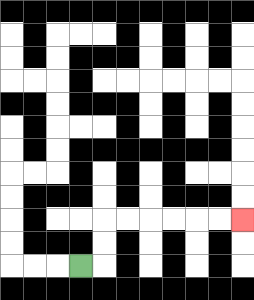{'start': '[3, 11]', 'end': '[10, 9]', 'path_directions': 'R,U,U,R,R,R,R,R,R', 'path_coordinates': '[[3, 11], [4, 11], [4, 10], [4, 9], [5, 9], [6, 9], [7, 9], [8, 9], [9, 9], [10, 9]]'}